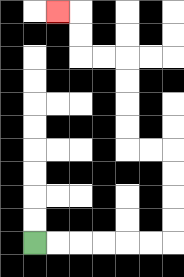{'start': '[1, 10]', 'end': '[2, 0]', 'path_directions': 'R,R,R,R,R,R,U,U,U,U,L,L,U,U,U,U,L,L,U,U,L', 'path_coordinates': '[[1, 10], [2, 10], [3, 10], [4, 10], [5, 10], [6, 10], [7, 10], [7, 9], [7, 8], [7, 7], [7, 6], [6, 6], [5, 6], [5, 5], [5, 4], [5, 3], [5, 2], [4, 2], [3, 2], [3, 1], [3, 0], [2, 0]]'}